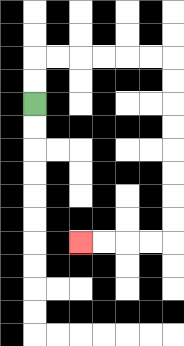{'start': '[1, 4]', 'end': '[3, 10]', 'path_directions': 'U,U,R,R,R,R,R,R,D,D,D,D,D,D,D,D,L,L,L,L', 'path_coordinates': '[[1, 4], [1, 3], [1, 2], [2, 2], [3, 2], [4, 2], [5, 2], [6, 2], [7, 2], [7, 3], [7, 4], [7, 5], [7, 6], [7, 7], [7, 8], [7, 9], [7, 10], [6, 10], [5, 10], [4, 10], [3, 10]]'}